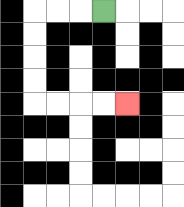{'start': '[4, 0]', 'end': '[5, 4]', 'path_directions': 'L,L,L,D,D,D,D,R,R,R,R', 'path_coordinates': '[[4, 0], [3, 0], [2, 0], [1, 0], [1, 1], [1, 2], [1, 3], [1, 4], [2, 4], [3, 4], [4, 4], [5, 4]]'}